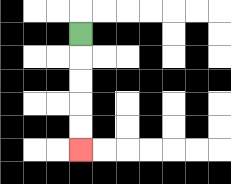{'start': '[3, 1]', 'end': '[3, 6]', 'path_directions': 'D,D,D,D,D', 'path_coordinates': '[[3, 1], [3, 2], [3, 3], [3, 4], [3, 5], [3, 6]]'}